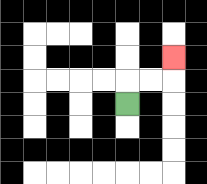{'start': '[5, 4]', 'end': '[7, 2]', 'path_directions': 'U,R,R,U', 'path_coordinates': '[[5, 4], [5, 3], [6, 3], [7, 3], [7, 2]]'}